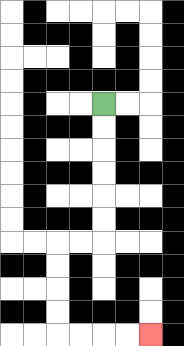{'start': '[4, 4]', 'end': '[6, 14]', 'path_directions': 'D,D,D,D,D,D,L,L,D,D,D,D,R,R,R,R', 'path_coordinates': '[[4, 4], [4, 5], [4, 6], [4, 7], [4, 8], [4, 9], [4, 10], [3, 10], [2, 10], [2, 11], [2, 12], [2, 13], [2, 14], [3, 14], [4, 14], [5, 14], [6, 14]]'}